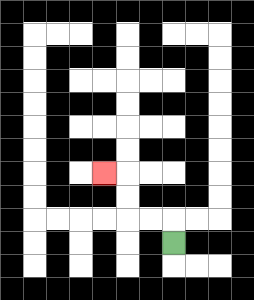{'start': '[7, 10]', 'end': '[4, 7]', 'path_directions': 'U,L,L,U,U,L', 'path_coordinates': '[[7, 10], [7, 9], [6, 9], [5, 9], [5, 8], [5, 7], [4, 7]]'}